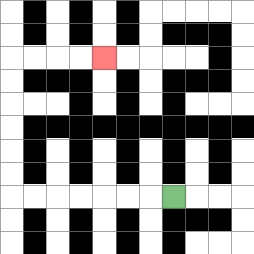{'start': '[7, 8]', 'end': '[4, 2]', 'path_directions': 'L,L,L,L,L,L,L,U,U,U,U,U,U,R,R,R,R', 'path_coordinates': '[[7, 8], [6, 8], [5, 8], [4, 8], [3, 8], [2, 8], [1, 8], [0, 8], [0, 7], [0, 6], [0, 5], [0, 4], [0, 3], [0, 2], [1, 2], [2, 2], [3, 2], [4, 2]]'}